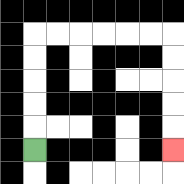{'start': '[1, 6]', 'end': '[7, 6]', 'path_directions': 'U,U,U,U,U,R,R,R,R,R,R,D,D,D,D,D', 'path_coordinates': '[[1, 6], [1, 5], [1, 4], [1, 3], [1, 2], [1, 1], [2, 1], [3, 1], [4, 1], [5, 1], [6, 1], [7, 1], [7, 2], [7, 3], [7, 4], [7, 5], [7, 6]]'}